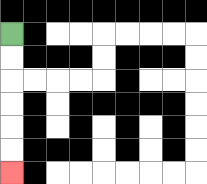{'start': '[0, 1]', 'end': '[0, 7]', 'path_directions': 'D,D,D,D,D,D', 'path_coordinates': '[[0, 1], [0, 2], [0, 3], [0, 4], [0, 5], [0, 6], [0, 7]]'}